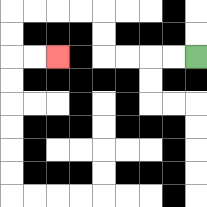{'start': '[8, 2]', 'end': '[2, 2]', 'path_directions': 'L,L,L,L,U,U,L,L,L,L,D,D,R,R', 'path_coordinates': '[[8, 2], [7, 2], [6, 2], [5, 2], [4, 2], [4, 1], [4, 0], [3, 0], [2, 0], [1, 0], [0, 0], [0, 1], [0, 2], [1, 2], [2, 2]]'}